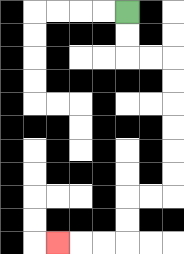{'start': '[5, 0]', 'end': '[2, 10]', 'path_directions': 'D,D,R,R,D,D,D,D,D,D,L,L,D,D,L,L,L', 'path_coordinates': '[[5, 0], [5, 1], [5, 2], [6, 2], [7, 2], [7, 3], [7, 4], [7, 5], [7, 6], [7, 7], [7, 8], [6, 8], [5, 8], [5, 9], [5, 10], [4, 10], [3, 10], [2, 10]]'}